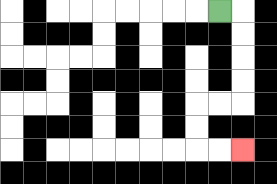{'start': '[9, 0]', 'end': '[10, 6]', 'path_directions': 'R,D,D,D,D,L,L,D,D,R,R', 'path_coordinates': '[[9, 0], [10, 0], [10, 1], [10, 2], [10, 3], [10, 4], [9, 4], [8, 4], [8, 5], [8, 6], [9, 6], [10, 6]]'}